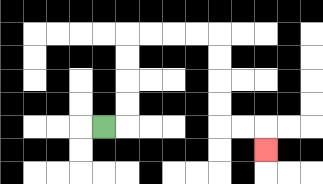{'start': '[4, 5]', 'end': '[11, 6]', 'path_directions': 'R,U,U,U,U,R,R,R,R,D,D,D,D,R,R,D', 'path_coordinates': '[[4, 5], [5, 5], [5, 4], [5, 3], [5, 2], [5, 1], [6, 1], [7, 1], [8, 1], [9, 1], [9, 2], [9, 3], [9, 4], [9, 5], [10, 5], [11, 5], [11, 6]]'}